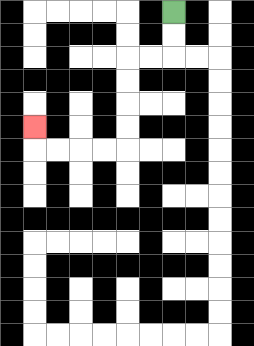{'start': '[7, 0]', 'end': '[1, 5]', 'path_directions': 'D,D,L,L,D,D,D,D,L,L,L,L,U', 'path_coordinates': '[[7, 0], [7, 1], [7, 2], [6, 2], [5, 2], [5, 3], [5, 4], [5, 5], [5, 6], [4, 6], [3, 6], [2, 6], [1, 6], [1, 5]]'}